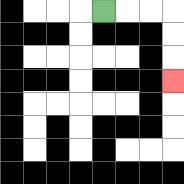{'start': '[4, 0]', 'end': '[7, 3]', 'path_directions': 'R,R,R,D,D,D', 'path_coordinates': '[[4, 0], [5, 0], [6, 0], [7, 0], [7, 1], [7, 2], [7, 3]]'}